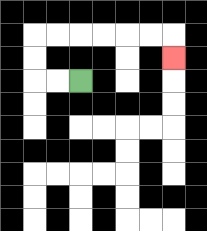{'start': '[3, 3]', 'end': '[7, 2]', 'path_directions': 'L,L,U,U,R,R,R,R,R,R,D', 'path_coordinates': '[[3, 3], [2, 3], [1, 3], [1, 2], [1, 1], [2, 1], [3, 1], [4, 1], [5, 1], [6, 1], [7, 1], [7, 2]]'}